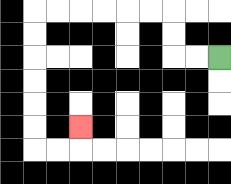{'start': '[9, 2]', 'end': '[3, 5]', 'path_directions': 'L,L,U,U,L,L,L,L,L,L,D,D,D,D,D,D,R,R,U', 'path_coordinates': '[[9, 2], [8, 2], [7, 2], [7, 1], [7, 0], [6, 0], [5, 0], [4, 0], [3, 0], [2, 0], [1, 0], [1, 1], [1, 2], [1, 3], [1, 4], [1, 5], [1, 6], [2, 6], [3, 6], [3, 5]]'}